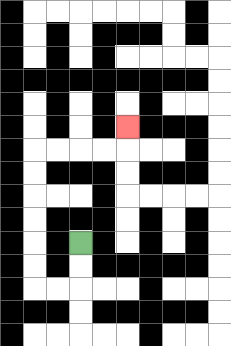{'start': '[3, 10]', 'end': '[5, 5]', 'path_directions': 'D,D,L,L,U,U,U,U,U,U,R,R,R,R,U', 'path_coordinates': '[[3, 10], [3, 11], [3, 12], [2, 12], [1, 12], [1, 11], [1, 10], [1, 9], [1, 8], [1, 7], [1, 6], [2, 6], [3, 6], [4, 6], [5, 6], [5, 5]]'}